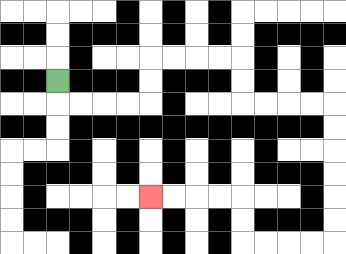{'start': '[2, 3]', 'end': '[6, 8]', 'path_directions': 'D,R,R,R,R,U,U,R,R,R,R,D,D,R,R,R,R,D,D,D,D,D,D,L,L,L,L,U,U,L,L,L,L', 'path_coordinates': '[[2, 3], [2, 4], [3, 4], [4, 4], [5, 4], [6, 4], [6, 3], [6, 2], [7, 2], [8, 2], [9, 2], [10, 2], [10, 3], [10, 4], [11, 4], [12, 4], [13, 4], [14, 4], [14, 5], [14, 6], [14, 7], [14, 8], [14, 9], [14, 10], [13, 10], [12, 10], [11, 10], [10, 10], [10, 9], [10, 8], [9, 8], [8, 8], [7, 8], [6, 8]]'}